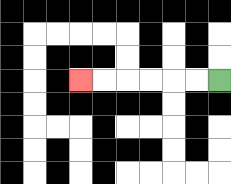{'start': '[9, 3]', 'end': '[3, 3]', 'path_directions': 'L,L,L,L,L,L', 'path_coordinates': '[[9, 3], [8, 3], [7, 3], [6, 3], [5, 3], [4, 3], [3, 3]]'}